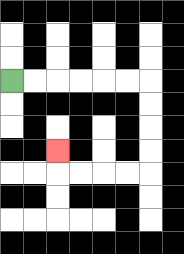{'start': '[0, 3]', 'end': '[2, 6]', 'path_directions': 'R,R,R,R,R,R,D,D,D,D,L,L,L,L,U', 'path_coordinates': '[[0, 3], [1, 3], [2, 3], [3, 3], [4, 3], [5, 3], [6, 3], [6, 4], [6, 5], [6, 6], [6, 7], [5, 7], [4, 7], [3, 7], [2, 7], [2, 6]]'}